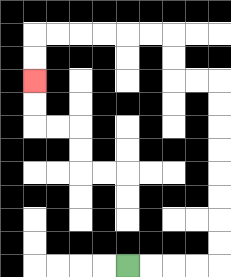{'start': '[5, 11]', 'end': '[1, 3]', 'path_directions': 'R,R,R,R,U,U,U,U,U,U,U,U,L,L,U,U,L,L,L,L,L,L,D,D', 'path_coordinates': '[[5, 11], [6, 11], [7, 11], [8, 11], [9, 11], [9, 10], [9, 9], [9, 8], [9, 7], [9, 6], [9, 5], [9, 4], [9, 3], [8, 3], [7, 3], [7, 2], [7, 1], [6, 1], [5, 1], [4, 1], [3, 1], [2, 1], [1, 1], [1, 2], [1, 3]]'}